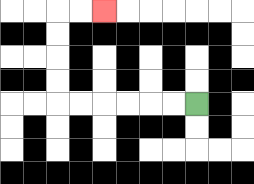{'start': '[8, 4]', 'end': '[4, 0]', 'path_directions': 'L,L,L,L,L,L,U,U,U,U,R,R', 'path_coordinates': '[[8, 4], [7, 4], [6, 4], [5, 4], [4, 4], [3, 4], [2, 4], [2, 3], [2, 2], [2, 1], [2, 0], [3, 0], [4, 0]]'}